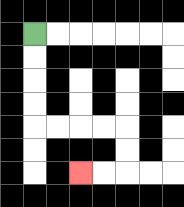{'start': '[1, 1]', 'end': '[3, 7]', 'path_directions': 'D,D,D,D,R,R,R,R,D,D,L,L', 'path_coordinates': '[[1, 1], [1, 2], [1, 3], [1, 4], [1, 5], [2, 5], [3, 5], [4, 5], [5, 5], [5, 6], [5, 7], [4, 7], [3, 7]]'}